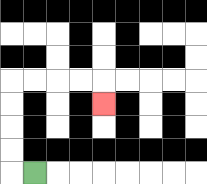{'start': '[1, 7]', 'end': '[4, 4]', 'path_directions': 'L,U,U,U,U,R,R,R,R,D', 'path_coordinates': '[[1, 7], [0, 7], [0, 6], [0, 5], [0, 4], [0, 3], [1, 3], [2, 3], [3, 3], [4, 3], [4, 4]]'}